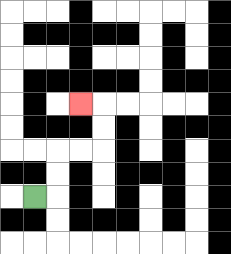{'start': '[1, 8]', 'end': '[3, 4]', 'path_directions': 'R,U,U,R,R,U,U,L', 'path_coordinates': '[[1, 8], [2, 8], [2, 7], [2, 6], [3, 6], [4, 6], [4, 5], [4, 4], [3, 4]]'}